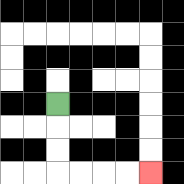{'start': '[2, 4]', 'end': '[6, 7]', 'path_directions': 'D,D,D,R,R,R,R', 'path_coordinates': '[[2, 4], [2, 5], [2, 6], [2, 7], [3, 7], [4, 7], [5, 7], [6, 7]]'}